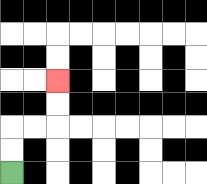{'start': '[0, 7]', 'end': '[2, 3]', 'path_directions': 'U,U,R,R,U,U', 'path_coordinates': '[[0, 7], [0, 6], [0, 5], [1, 5], [2, 5], [2, 4], [2, 3]]'}